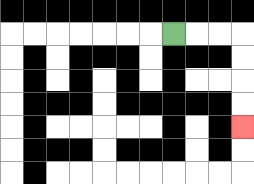{'start': '[7, 1]', 'end': '[10, 5]', 'path_directions': 'R,R,R,D,D,D,D', 'path_coordinates': '[[7, 1], [8, 1], [9, 1], [10, 1], [10, 2], [10, 3], [10, 4], [10, 5]]'}